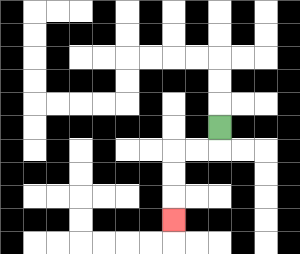{'start': '[9, 5]', 'end': '[7, 9]', 'path_directions': 'D,L,L,D,D,D', 'path_coordinates': '[[9, 5], [9, 6], [8, 6], [7, 6], [7, 7], [7, 8], [7, 9]]'}